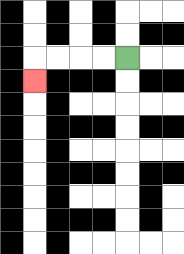{'start': '[5, 2]', 'end': '[1, 3]', 'path_directions': 'L,L,L,L,D', 'path_coordinates': '[[5, 2], [4, 2], [3, 2], [2, 2], [1, 2], [1, 3]]'}